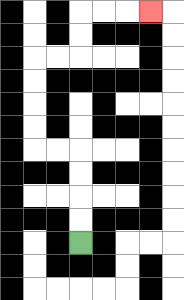{'start': '[3, 10]', 'end': '[6, 0]', 'path_directions': 'U,U,U,U,L,L,U,U,U,U,R,R,U,U,R,R,R', 'path_coordinates': '[[3, 10], [3, 9], [3, 8], [3, 7], [3, 6], [2, 6], [1, 6], [1, 5], [1, 4], [1, 3], [1, 2], [2, 2], [3, 2], [3, 1], [3, 0], [4, 0], [5, 0], [6, 0]]'}